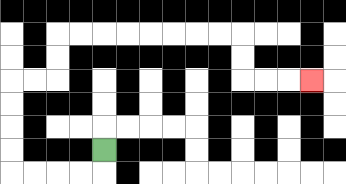{'start': '[4, 6]', 'end': '[13, 3]', 'path_directions': 'D,L,L,L,L,U,U,U,U,R,R,U,U,R,R,R,R,R,R,R,R,D,D,R,R,R', 'path_coordinates': '[[4, 6], [4, 7], [3, 7], [2, 7], [1, 7], [0, 7], [0, 6], [0, 5], [0, 4], [0, 3], [1, 3], [2, 3], [2, 2], [2, 1], [3, 1], [4, 1], [5, 1], [6, 1], [7, 1], [8, 1], [9, 1], [10, 1], [10, 2], [10, 3], [11, 3], [12, 3], [13, 3]]'}